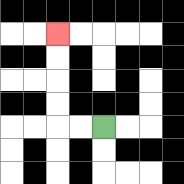{'start': '[4, 5]', 'end': '[2, 1]', 'path_directions': 'L,L,U,U,U,U', 'path_coordinates': '[[4, 5], [3, 5], [2, 5], [2, 4], [2, 3], [2, 2], [2, 1]]'}